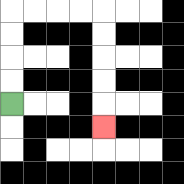{'start': '[0, 4]', 'end': '[4, 5]', 'path_directions': 'U,U,U,U,R,R,R,R,D,D,D,D,D', 'path_coordinates': '[[0, 4], [0, 3], [0, 2], [0, 1], [0, 0], [1, 0], [2, 0], [3, 0], [4, 0], [4, 1], [4, 2], [4, 3], [4, 4], [4, 5]]'}